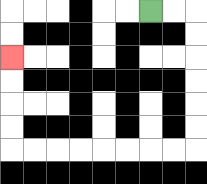{'start': '[6, 0]', 'end': '[0, 2]', 'path_directions': 'R,R,D,D,D,D,D,D,L,L,L,L,L,L,L,L,U,U,U,U', 'path_coordinates': '[[6, 0], [7, 0], [8, 0], [8, 1], [8, 2], [8, 3], [8, 4], [8, 5], [8, 6], [7, 6], [6, 6], [5, 6], [4, 6], [3, 6], [2, 6], [1, 6], [0, 6], [0, 5], [0, 4], [0, 3], [0, 2]]'}